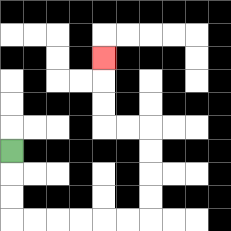{'start': '[0, 6]', 'end': '[4, 2]', 'path_directions': 'D,D,D,R,R,R,R,R,R,U,U,U,U,L,L,U,U,U', 'path_coordinates': '[[0, 6], [0, 7], [0, 8], [0, 9], [1, 9], [2, 9], [3, 9], [4, 9], [5, 9], [6, 9], [6, 8], [6, 7], [6, 6], [6, 5], [5, 5], [4, 5], [4, 4], [4, 3], [4, 2]]'}